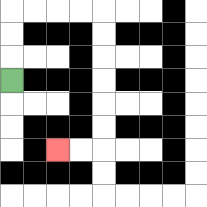{'start': '[0, 3]', 'end': '[2, 6]', 'path_directions': 'U,U,U,R,R,R,R,D,D,D,D,D,D,L,L', 'path_coordinates': '[[0, 3], [0, 2], [0, 1], [0, 0], [1, 0], [2, 0], [3, 0], [4, 0], [4, 1], [4, 2], [4, 3], [4, 4], [4, 5], [4, 6], [3, 6], [2, 6]]'}